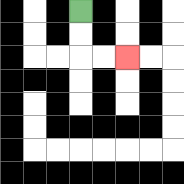{'start': '[3, 0]', 'end': '[5, 2]', 'path_directions': 'D,D,R,R', 'path_coordinates': '[[3, 0], [3, 1], [3, 2], [4, 2], [5, 2]]'}